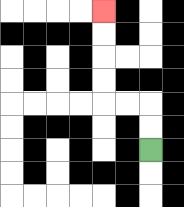{'start': '[6, 6]', 'end': '[4, 0]', 'path_directions': 'U,U,L,L,U,U,U,U', 'path_coordinates': '[[6, 6], [6, 5], [6, 4], [5, 4], [4, 4], [4, 3], [4, 2], [4, 1], [4, 0]]'}